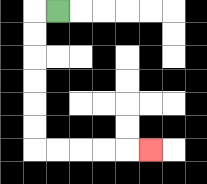{'start': '[2, 0]', 'end': '[6, 6]', 'path_directions': 'L,D,D,D,D,D,D,R,R,R,R,R', 'path_coordinates': '[[2, 0], [1, 0], [1, 1], [1, 2], [1, 3], [1, 4], [1, 5], [1, 6], [2, 6], [3, 6], [4, 6], [5, 6], [6, 6]]'}